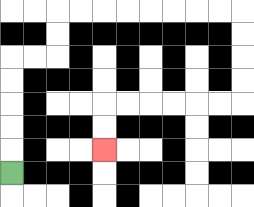{'start': '[0, 7]', 'end': '[4, 6]', 'path_directions': 'U,U,U,U,U,R,R,U,U,R,R,R,R,R,R,R,R,D,D,D,D,L,L,L,L,L,L,D,D', 'path_coordinates': '[[0, 7], [0, 6], [0, 5], [0, 4], [0, 3], [0, 2], [1, 2], [2, 2], [2, 1], [2, 0], [3, 0], [4, 0], [5, 0], [6, 0], [7, 0], [8, 0], [9, 0], [10, 0], [10, 1], [10, 2], [10, 3], [10, 4], [9, 4], [8, 4], [7, 4], [6, 4], [5, 4], [4, 4], [4, 5], [4, 6]]'}